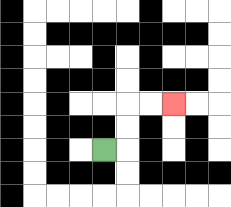{'start': '[4, 6]', 'end': '[7, 4]', 'path_directions': 'R,U,U,R,R', 'path_coordinates': '[[4, 6], [5, 6], [5, 5], [5, 4], [6, 4], [7, 4]]'}